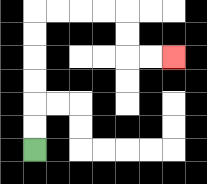{'start': '[1, 6]', 'end': '[7, 2]', 'path_directions': 'U,U,U,U,U,U,R,R,R,R,D,D,R,R', 'path_coordinates': '[[1, 6], [1, 5], [1, 4], [1, 3], [1, 2], [1, 1], [1, 0], [2, 0], [3, 0], [4, 0], [5, 0], [5, 1], [5, 2], [6, 2], [7, 2]]'}